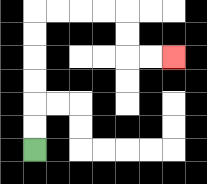{'start': '[1, 6]', 'end': '[7, 2]', 'path_directions': 'U,U,U,U,U,U,R,R,R,R,D,D,R,R', 'path_coordinates': '[[1, 6], [1, 5], [1, 4], [1, 3], [1, 2], [1, 1], [1, 0], [2, 0], [3, 0], [4, 0], [5, 0], [5, 1], [5, 2], [6, 2], [7, 2]]'}